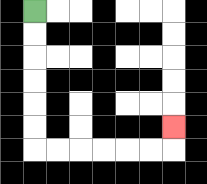{'start': '[1, 0]', 'end': '[7, 5]', 'path_directions': 'D,D,D,D,D,D,R,R,R,R,R,R,U', 'path_coordinates': '[[1, 0], [1, 1], [1, 2], [1, 3], [1, 4], [1, 5], [1, 6], [2, 6], [3, 6], [4, 6], [5, 6], [6, 6], [7, 6], [7, 5]]'}